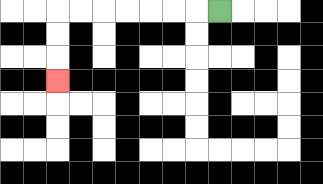{'start': '[9, 0]', 'end': '[2, 3]', 'path_directions': 'L,L,L,L,L,L,L,D,D,D', 'path_coordinates': '[[9, 0], [8, 0], [7, 0], [6, 0], [5, 0], [4, 0], [3, 0], [2, 0], [2, 1], [2, 2], [2, 3]]'}